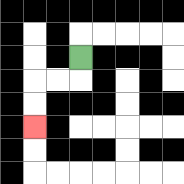{'start': '[3, 2]', 'end': '[1, 5]', 'path_directions': 'D,L,L,D,D', 'path_coordinates': '[[3, 2], [3, 3], [2, 3], [1, 3], [1, 4], [1, 5]]'}